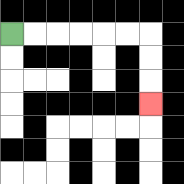{'start': '[0, 1]', 'end': '[6, 4]', 'path_directions': 'R,R,R,R,R,R,D,D,D', 'path_coordinates': '[[0, 1], [1, 1], [2, 1], [3, 1], [4, 1], [5, 1], [6, 1], [6, 2], [6, 3], [6, 4]]'}